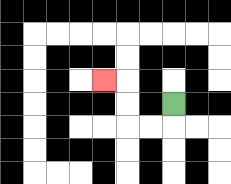{'start': '[7, 4]', 'end': '[4, 3]', 'path_directions': 'D,L,L,U,U,L', 'path_coordinates': '[[7, 4], [7, 5], [6, 5], [5, 5], [5, 4], [5, 3], [4, 3]]'}